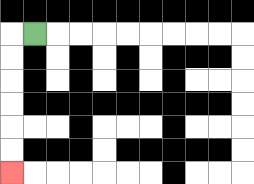{'start': '[1, 1]', 'end': '[0, 7]', 'path_directions': 'L,D,D,D,D,D,D', 'path_coordinates': '[[1, 1], [0, 1], [0, 2], [0, 3], [0, 4], [0, 5], [0, 6], [0, 7]]'}